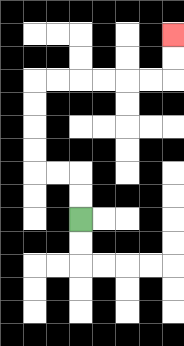{'start': '[3, 9]', 'end': '[7, 1]', 'path_directions': 'U,U,L,L,U,U,U,U,R,R,R,R,R,R,U,U', 'path_coordinates': '[[3, 9], [3, 8], [3, 7], [2, 7], [1, 7], [1, 6], [1, 5], [1, 4], [1, 3], [2, 3], [3, 3], [4, 3], [5, 3], [6, 3], [7, 3], [7, 2], [7, 1]]'}